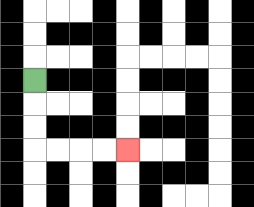{'start': '[1, 3]', 'end': '[5, 6]', 'path_directions': 'D,D,D,R,R,R,R', 'path_coordinates': '[[1, 3], [1, 4], [1, 5], [1, 6], [2, 6], [3, 6], [4, 6], [5, 6]]'}